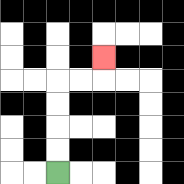{'start': '[2, 7]', 'end': '[4, 2]', 'path_directions': 'U,U,U,U,R,R,U', 'path_coordinates': '[[2, 7], [2, 6], [2, 5], [2, 4], [2, 3], [3, 3], [4, 3], [4, 2]]'}